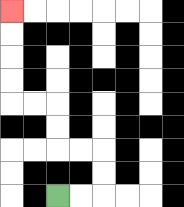{'start': '[2, 8]', 'end': '[0, 0]', 'path_directions': 'R,R,U,U,L,L,U,U,L,L,U,U,U,U', 'path_coordinates': '[[2, 8], [3, 8], [4, 8], [4, 7], [4, 6], [3, 6], [2, 6], [2, 5], [2, 4], [1, 4], [0, 4], [0, 3], [0, 2], [0, 1], [0, 0]]'}